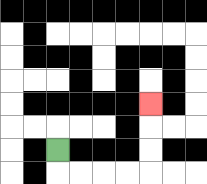{'start': '[2, 6]', 'end': '[6, 4]', 'path_directions': 'D,R,R,R,R,U,U,U', 'path_coordinates': '[[2, 6], [2, 7], [3, 7], [4, 7], [5, 7], [6, 7], [6, 6], [6, 5], [6, 4]]'}